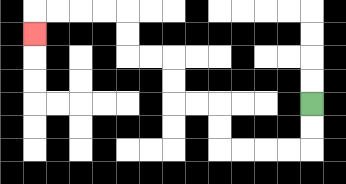{'start': '[13, 4]', 'end': '[1, 1]', 'path_directions': 'D,D,L,L,L,L,U,U,L,L,U,U,L,L,U,U,L,L,L,L,D', 'path_coordinates': '[[13, 4], [13, 5], [13, 6], [12, 6], [11, 6], [10, 6], [9, 6], [9, 5], [9, 4], [8, 4], [7, 4], [7, 3], [7, 2], [6, 2], [5, 2], [5, 1], [5, 0], [4, 0], [3, 0], [2, 0], [1, 0], [1, 1]]'}